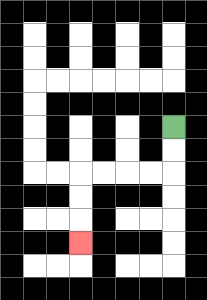{'start': '[7, 5]', 'end': '[3, 10]', 'path_directions': 'D,D,L,L,L,L,D,D,D', 'path_coordinates': '[[7, 5], [7, 6], [7, 7], [6, 7], [5, 7], [4, 7], [3, 7], [3, 8], [3, 9], [3, 10]]'}